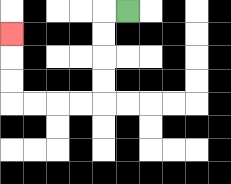{'start': '[5, 0]', 'end': '[0, 1]', 'path_directions': 'L,D,D,D,D,L,L,L,L,U,U,U', 'path_coordinates': '[[5, 0], [4, 0], [4, 1], [4, 2], [4, 3], [4, 4], [3, 4], [2, 4], [1, 4], [0, 4], [0, 3], [0, 2], [0, 1]]'}